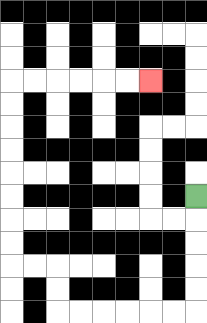{'start': '[8, 8]', 'end': '[6, 3]', 'path_directions': 'D,D,D,D,D,L,L,L,L,L,L,U,U,L,L,U,U,U,U,U,U,U,U,R,R,R,R,R,R', 'path_coordinates': '[[8, 8], [8, 9], [8, 10], [8, 11], [8, 12], [8, 13], [7, 13], [6, 13], [5, 13], [4, 13], [3, 13], [2, 13], [2, 12], [2, 11], [1, 11], [0, 11], [0, 10], [0, 9], [0, 8], [0, 7], [0, 6], [0, 5], [0, 4], [0, 3], [1, 3], [2, 3], [3, 3], [4, 3], [5, 3], [6, 3]]'}